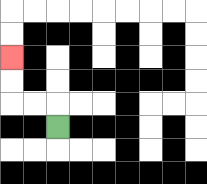{'start': '[2, 5]', 'end': '[0, 2]', 'path_directions': 'U,L,L,U,U', 'path_coordinates': '[[2, 5], [2, 4], [1, 4], [0, 4], [0, 3], [0, 2]]'}